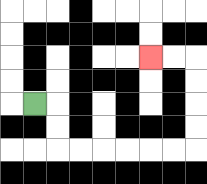{'start': '[1, 4]', 'end': '[6, 2]', 'path_directions': 'R,D,D,R,R,R,R,R,R,U,U,U,U,L,L', 'path_coordinates': '[[1, 4], [2, 4], [2, 5], [2, 6], [3, 6], [4, 6], [5, 6], [6, 6], [7, 6], [8, 6], [8, 5], [8, 4], [8, 3], [8, 2], [7, 2], [6, 2]]'}